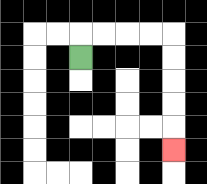{'start': '[3, 2]', 'end': '[7, 6]', 'path_directions': 'U,R,R,R,R,D,D,D,D,D', 'path_coordinates': '[[3, 2], [3, 1], [4, 1], [5, 1], [6, 1], [7, 1], [7, 2], [7, 3], [7, 4], [7, 5], [7, 6]]'}